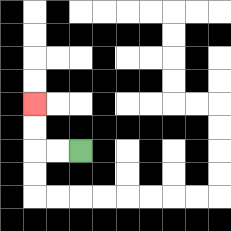{'start': '[3, 6]', 'end': '[1, 4]', 'path_directions': 'L,L,U,U', 'path_coordinates': '[[3, 6], [2, 6], [1, 6], [1, 5], [1, 4]]'}